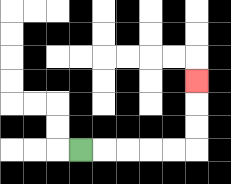{'start': '[3, 6]', 'end': '[8, 3]', 'path_directions': 'R,R,R,R,R,U,U,U', 'path_coordinates': '[[3, 6], [4, 6], [5, 6], [6, 6], [7, 6], [8, 6], [8, 5], [8, 4], [8, 3]]'}